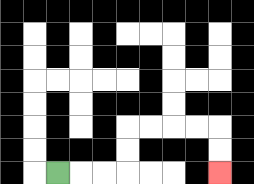{'start': '[2, 7]', 'end': '[9, 7]', 'path_directions': 'R,R,R,U,U,R,R,R,R,D,D', 'path_coordinates': '[[2, 7], [3, 7], [4, 7], [5, 7], [5, 6], [5, 5], [6, 5], [7, 5], [8, 5], [9, 5], [9, 6], [9, 7]]'}